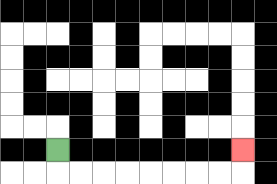{'start': '[2, 6]', 'end': '[10, 6]', 'path_directions': 'D,R,R,R,R,R,R,R,R,U', 'path_coordinates': '[[2, 6], [2, 7], [3, 7], [4, 7], [5, 7], [6, 7], [7, 7], [8, 7], [9, 7], [10, 7], [10, 6]]'}